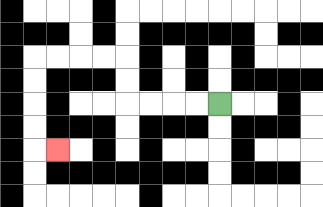{'start': '[9, 4]', 'end': '[2, 6]', 'path_directions': 'L,L,L,L,U,U,L,L,L,L,D,D,D,D,R', 'path_coordinates': '[[9, 4], [8, 4], [7, 4], [6, 4], [5, 4], [5, 3], [5, 2], [4, 2], [3, 2], [2, 2], [1, 2], [1, 3], [1, 4], [1, 5], [1, 6], [2, 6]]'}